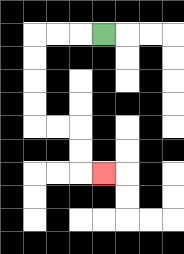{'start': '[4, 1]', 'end': '[4, 7]', 'path_directions': 'L,L,L,D,D,D,D,R,R,D,D,R', 'path_coordinates': '[[4, 1], [3, 1], [2, 1], [1, 1], [1, 2], [1, 3], [1, 4], [1, 5], [2, 5], [3, 5], [3, 6], [3, 7], [4, 7]]'}